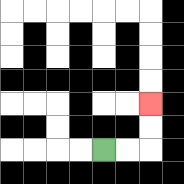{'start': '[4, 6]', 'end': '[6, 4]', 'path_directions': 'R,R,U,U', 'path_coordinates': '[[4, 6], [5, 6], [6, 6], [6, 5], [6, 4]]'}